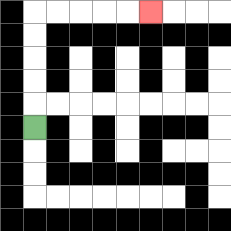{'start': '[1, 5]', 'end': '[6, 0]', 'path_directions': 'U,U,U,U,U,R,R,R,R,R', 'path_coordinates': '[[1, 5], [1, 4], [1, 3], [1, 2], [1, 1], [1, 0], [2, 0], [3, 0], [4, 0], [5, 0], [6, 0]]'}